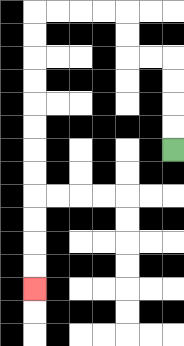{'start': '[7, 6]', 'end': '[1, 12]', 'path_directions': 'U,U,U,U,L,L,U,U,L,L,L,L,D,D,D,D,D,D,D,D,D,D,D,D', 'path_coordinates': '[[7, 6], [7, 5], [7, 4], [7, 3], [7, 2], [6, 2], [5, 2], [5, 1], [5, 0], [4, 0], [3, 0], [2, 0], [1, 0], [1, 1], [1, 2], [1, 3], [1, 4], [1, 5], [1, 6], [1, 7], [1, 8], [1, 9], [1, 10], [1, 11], [1, 12]]'}